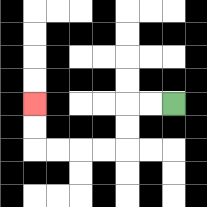{'start': '[7, 4]', 'end': '[1, 4]', 'path_directions': 'L,L,D,D,L,L,L,L,U,U', 'path_coordinates': '[[7, 4], [6, 4], [5, 4], [5, 5], [5, 6], [4, 6], [3, 6], [2, 6], [1, 6], [1, 5], [1, 4]]'}